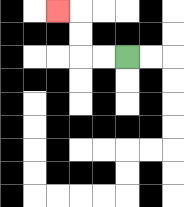{'start': '[5, 2]', 'end': '[2, 0]', 'path_directions': 'L,L,U,U,L', 'path_coordinates': '[[5, 2], [4, 2], [3, 2], [3, 1], [3, 0], [2, 0]]'}